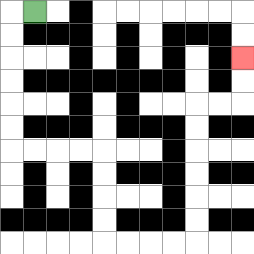{'start': '[1, 0]', 'end': '[10, 2]', 'path_directions': 'L,D,D,D,D,D,D,R,R,R,R,D,D,D,D,R,R,R,R,U,U,U,U,U,U,R,R,U,U', 'path_coordinates': '[[1, 0], [0, 0], [0, 1], [0, 2], [0, 3], [0, 4], [0, 5], [0, 6], [1, 6], [2, 6], [3, 6], [4, 6], [4, 7], [4, 8], [4, 9], [4, 10], [5, 10], [6, 10], [7, 10], [8, 10], [8, 9], [8, 8], [8, 7], [8, 6], [8, 5], [8, 4], [9, 4], [10, 4], [10, 3], [10, 2]]'}